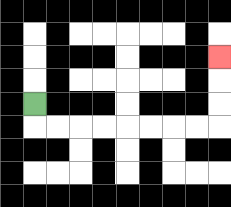{'start': '[1, 4]', 'end': '[9, 2]', 'path_directions': 'D,R,R,R,R,R,R,R,R,U,U,U', 'path_coordinates': '[[1, 4], [1, 5], [2, 5], [3, 5], [4, 5], [5, 5], [6, 5], [7, 5], [8, 5], [9, 5], [9, 4], [9, 3], [9, 2]]'}